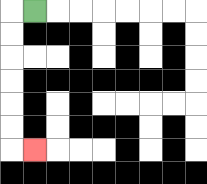{'start': '[1, 0]', 'end': '[1, 6]', 'path_directions': 'L,D,D,D,D,D,D,R', 'path_coordinates': '[[1, 0], [0, 0], [0, 1], [0, 2], [0, 3], [0, 4], [0, 5], [0, 6], [1, 6]]'}